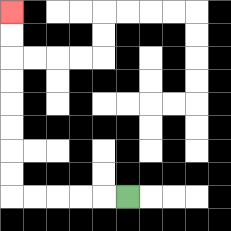{'start': '[5, 8]', 'end': '[0, 0]', 'path_directions': 'L,L,L,L,L,U,U,U,U,U,U,U,U', 'path_coordinates': '[[5, 8], [4, 8], [3, 8], [2, 8], [1, 8], [0, 8], [0, 7], [0, 6], [0, 5], [0, 4], [0, 3], [0, 2], [0, 1], [0, 0]]'}